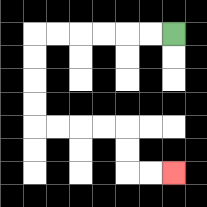{'start': '[7, 1]', 'end': '[7, 7]', 'path_directions': 'L,L,L,L,L,L,D,D,D,D,R,R,R,R,D,D,R,R', 'path_coordinates': '[[7, 1], [6, 1], [5, 1], [4, 1], [3, 1], [2, 1], [1, 1], [1, 2], [1, 3], [1, 4], [1, 5], [2, 5], [3, 5], [4, 5], [5, 5], [5, 6], [5, 7], [6, 7], [7, 7]]'}